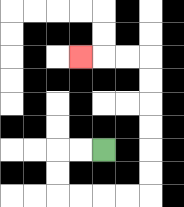{'start': '[4, 6]', 'end': '[3, 2]', 'path_directions': 'L,L,D,D,R,R,R,R,U,U,U,U,U,U,L,L,L', 'path_coordinates': '[[4, 6], [3, 6], [2, 6], [2, 7], [2, 8], [3, 8], [4, 8], [5, 8], [6, 8], [6, 7], [6, 6], [6, 5], [6, 4], [6, 3], [6, 2], [5, 2], [4, 2], [3, 2]]'}